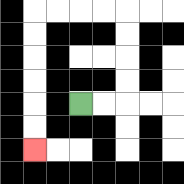{'start': '[3, 4]', 'end': '[1, 6]', 'path_directions': 'R,R,U,U,U,U,L,L,L,L,D,D,D,D,D,D', 'path_coordinates': '[[3, 4], [4, 4], [5, 4], [5, 3], [5, 2], [5, 1], [5, 0], [4, 0], [3, 0], [2, 0], [1, 0], [1, 1], [1, 2], [1, 3], [1, 4], [1, 5], [1, 6]]'}